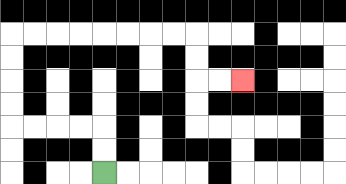{'start': '[4, 7]', 'end': '[10, 3]', 'path_directions': 'U,U,L,L,L,L,U,U,U,U,R,R,R,R,R,R,R,R,D,D,R,R', 'path_coordinates': '[[4, 7], [4, 6], [4, 5], [3, 5], [2, 5], [1, 5], [0, 5], [0, 4], [0, 3], [0, 2], [0, 1], [1, 1], [2, 1], [3, 1], [4, 1], [5, 1], [6, 1], [7, 1], [8, 1], [8, 2], [8, 3], [9, 3], [10, 3]]'}